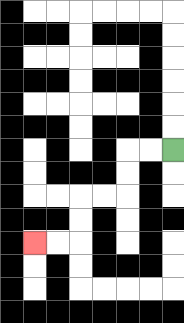{'start': '[7, 6]', 'end': '[1, 10]', 'path_directions': 'L,L,D,D,L,L,D,D,L,L', 'path_coordinates': '[[7, 6], [6, 6], [5, 6], [5, 7], [5, 8], [4, 8], [3, 8], [3, 9], [3, 10], [2, 10], [1, 10]]'}